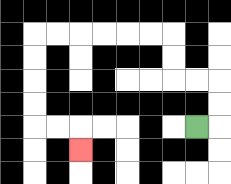{'start': '[8, 5]', 'end': '[3, 6]', 'path_directions': 'R,U,U,L,L,U,U,L,L,L,L,L,L,D,D,D,D,R,R,D', 'path_coordinates': '[[8, 5], [9, 5], [9, 4], [9, 3], [8, 3], [7, 3], [7, 2], [7, 1], [6, 1], [5, 1], [4, 1], [3, 1], [2, 1], [1, 1], [1, 2], [1, 3], [1, 4], [1, 5], [2, 5], [3, 5], [3, 6]]'}